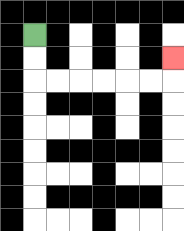{'start': '[1, 1]', 'end': '[7, 2]', 'path_directions': 'D,D,R,R,R,R,R,R,U', 'path_coordinates': '[[1, 1], [1, 2], [1, 3], [2, 3], [3, 3], [4, 3], [5, 3], [6, 3], [7, 3], [7, 2]]'}